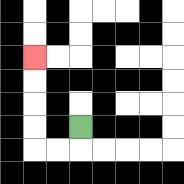{'start': '[3, 5]', 'end': '[1, 2]', 'path_directions': 'D,L,L,U,U,U,U', 'path_coordinates': '[[3, 5], [3, 6], [2, 6], [1, 6], [1, 5], [1, 4], [1, 3], [1, 2]]'}